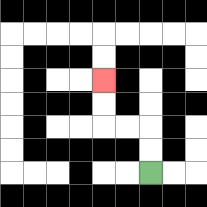{'start': '[6, 7]', 'end': '[4, 3]', 'path_directions': 'U,U,L,L,U,U', 'path_coordinates': '[[6, 7], [6, 6], [6, 5], [5, 5], [4, 5], [4, 4], [4, 3]]'}